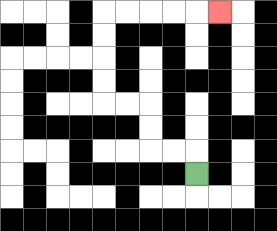{'start': '[8, 7]', 'end': '[9, 0]', 'path_directions': 'U,L,L,U,U,L,L,U,U,U,U,R,R,R,R,R', 'path_coordinates': '[[8, 7], [8, 6], [7, 6], [6, 6], [6, 5], [6, 4], [5, 4], [4, 4], [4, 3], [4, 2], [4, 1], [4, 0], [5, 0], [6, 0], [7, 0], [8, 0], [9, 0]]'}